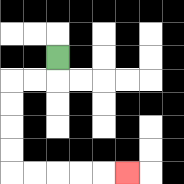{'start': '[2, 2]', 'end': '[5, 7]', 'path_directions': 'D,L,L,D,D,D,D,R,R,R,R,R', 'path_coordinates': '[[2, 2], [2, 3], [1, 3], [0, 3], [0, 4], [0, 5], [0, 6], [0, 7], [1, 7], [2, 7], [3, 7], [4, 7], [5, 7]]'}